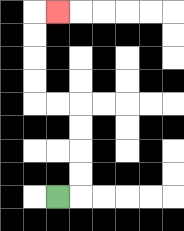{'start': '[2, 8]', 'end': '[2, 0]', 'path_directions': 'R,U,U,U,U,L,L,U,U,U,U,R', 'path_coordinates': '[[2, 8], [3, 8], [3, 7], [3, 6], [3, 5], [3, 4], [2, 4], [1, 4], [1, 3], [1, 2], [1, 1], [1, 0], [2, 0]]'}